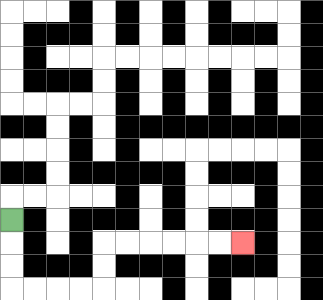{'start': '[0, 9]', 'end': '[10, 10]', 'path_directions': 'D,D,D,R,R,R,R,U,U,R,R,R,R,R,R', 'path_coordinates': '[[0, 9], [0, 10], [0, 11], [0, 12], [1, 12], [2, 12], [3, 12], [4, 12], [4, 11], [4, 10], [5, 10], [6, 10], [7, 10], [8, 10], [9, 10], [10, 10]]'}